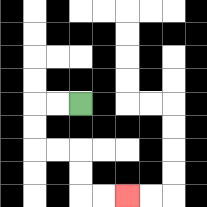{'start': '[3, 4]', 'end': '[5, 8]', 'path_directions': 'L,L,D,D,R,R,D,D,R,R', 'path_coordinates': '[[3, 4], [2, 4], [1, 4], [1, 5], [1, 6], [2, 6], [3, 6], [3, 7], [3, 8], [4, 8], [5, 8]]'}